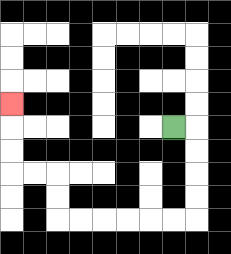{'start': '[7, 5]', 'end': '[0, 4]', 'path_directions': 'R,D,D,D,D,L,L,L,L,L,L,U,U,L,L,U,U,U', 'path_coordinates': '[[7, 5], [8, 5], [8, 6], [8, 7], [8, 8], [8, 9], [7, 9], [6, 9], [5, 9], [4, 9], [3, 9], [2, 9], [2, 8], [2, 7], [1, 7], [0, 7], [0, 6], [0, 5], [0, 4]]'}